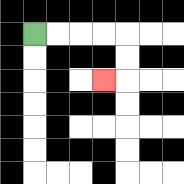{'start': '[1, 1]', 'end': '[4, 3]', 'path_directions': 'R,R,R,R,D,D,L', 'path_coordinates': '[[1, 1], [2, 1], [3, 1], [4, 1], [5, 1], [5, 2], [5, 3], [4, 3]]'}